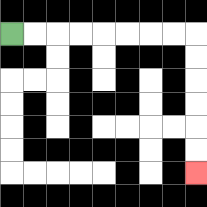{'start': '[0, 1]', 'end': '[8, 7]', 'path_directions': 'R,R,R,R,R,R,R,R,D,D,D,D,D,D', 'path_coordinates': '[[0, 1], [1, 1], [2, 1], [3, 1], [4, 1], [5, 1], [6, 1], [7, 1], [8, 1], [8, 2], [8, 3], [8, 4], [8, 5], [8, 6], [8, 7]]'}